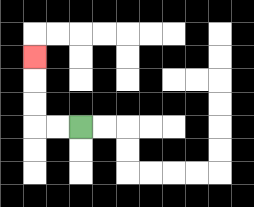{'start': '[3, 5]', 'end': '[1, 2]', 'path_directions': 'L,L,U,U,U', 'path_coordinates': '[[3, 5], [2, 5], [1, 5], [1, 4], [1, 3], [1, 2]]'}